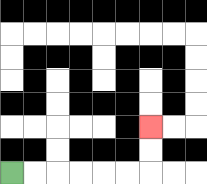{'start': '[0, 7]', 'end': '[6, 5]', 'path_directions': 'R,R,R,R,R,R,U,U', 'path_coordinates': '[[0, 7], [1, 7], [2, 7], [3, 7], [4, 7], [5, 7], [6, 7], [6, 6], [6, 5]]'}